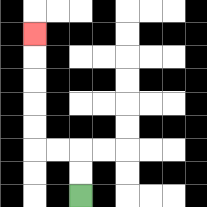{'start': '[3, 8]', 'end': '[1, 1]', 'path_directions': 'U,U,L,L,U,U,U,U,U', 'path_coordinates': '[[3, 8], [3, 7], [3, 6], [2, 6], [1, 6], [1, 5], [1, 4], [1, 3], [1, 2], [1, 1]]'}